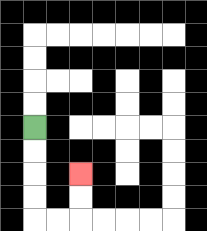{'start': '[1, 5]', 'end': '[3, 7]', 'path_directions': 'D,D,D,D,R,R,U,U', 'path_coordinates': '[[1, 5], [1, 6], [1, 7], [1, 8], [1, 9], [2, 9], [3, 9], [3, 8], [3, 7]]'}